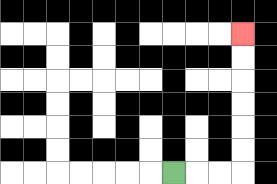{'start': '[7, 7]', 'end': '[10, 1]', 'path_directions': 'R,R,R,U,U,U,U,U,U', 'path_coordinates': '[[7, 7], [8, 7], [9, 7], [10, 7], [10, 6], [10, 5], [10, 4], [10, 3], [10, 2], [10, 1]]'}